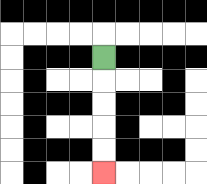{'start': '[4, 2]', 'end': '[4, 7]', 'path_directions': 'D,D,D,D,D', 'path_coordinates': '[[4, 2], [4, 3], [4, 4], [4, 5], [4, 6], [4, 7]]'}